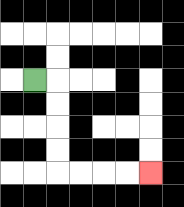{'start': '[1, 3]', 'end': '[6, 7]', 'path_directions': 'R,D,D,D,D,R,R,R,R', 'path_coordinates': '[[1, 3], [2, 3], [2, 4], [2, 5], [2, 6], [2, 7], [3, 7], [4, 7], [5, 7], [6, 7]]'}